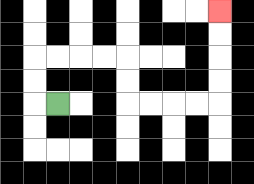{'start': '[2, 4]', 'end': '[9, 0]', 'path_directions': 'L,U,U,R,R,R,R,D,D,R,R,R,R,U,U,U,U', 'path_coordinates': '[[2, 4], [1, 4], [1, 3], [1, 2], [2, 2], [3, 2], [4, 2], [5, 2], [5, 3], [5, 4], [6, 4], [7, 4], [8, 4], [9, 4], [9, 3], [9, 2], [9, 1], [9, 0]]'}